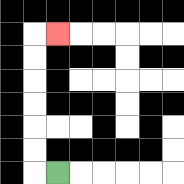{'start': '[2, 7]', 'end': '[2, 1]', 'path_directions': 'L,U,U,U,U,U,U,R', 'path_coordinates': '[[2, 7], [1, 7], [1, 6], [1, 5], [1, 4], [1, 3], [1, 2], [1, 1], [2, 1]]'}